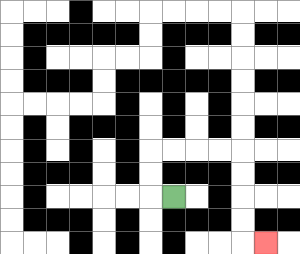{'start': '[7, 8]', 'end': '[11, 10]', 'path_directions': 'L,U,U,R,R,R,R,D,D,D,D,R', 'path_coordinates': '[[7, 8], [6, 8], [6, 7], [6, 6], [7, 6], [8, 6], [9, 6], [10, 6], [10, 7], [10, 8], [10, 9], [10, 10], [11, 10]]'}